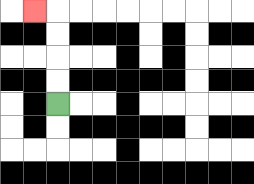{'start': '[2, 4]', 'end': '[1, 0]', 'path_directions': 'U,U,U,U,L', 'path_coordinates': '[[2, 4], [2, 3], [2, 2], [2, 1], [2, 0], [1, 0]]'}